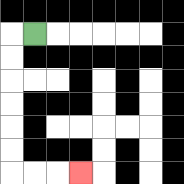{'start': '[1, 1]', 'end': '[3, 7]', 'path_directions': 'L,D,D,D,D,D,D,R,R,R', 'path_coordinates': '[[1, 1], [0, 1], [0, 2], [0, 3], [0, 4], [0, 5], [0, 6], [0, 7], [1, 7], [2, 7], [3, 7]]'}